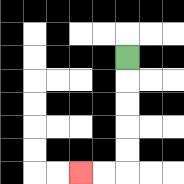{'start': '[5, 2]', 'end': '[3, 7]', 'path_directions': 'D,D,D,D,D,L,L', 'path_coordinates': '[[5, 2], [5, 3], [5, 4], [5, 5], [5, 6], [5, 7], [4, 7], [3, 7]]'}